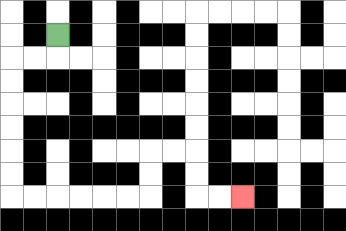{'start': '[2, 1]', 'end': '[10, 8]', 'path_directions': 'D,L,L,D,D,D,D,D,D,R,R,R,R,R,R,U,U,R,R,D,D,R,R', 'path_coordinates': '[[2, 1], [2, 2], [1, 2], [0, 2], [0, 3], [0, 4], [0, 5], [0, 6], [0, 7], [0, 8], [1, 8], [2, 8], [3, 8], [4, 8], [5, 8], [6, 8], [6, 7], [6, 6], [7, 6], [8, 6], [8, 7], [8, 8], [9, 8], [10, 8]]'}